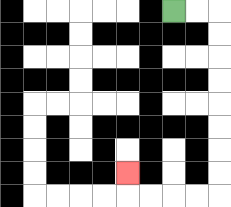{'start': '[7, 0]', 'end': '[5, 7]', 'path_directions': 'R,R,D,D,D,D,D,D,D,D,L,L,L,L,U', 'path_coordinates': '[[7, 0], [8, 0], [9, 0], [9, 1], [9, 2], [9, 3], [9, 4], [9, 5], [9, 6], [9, 7], [9, 8], [8, 8], [7, 8], [6, 8], [5, 8], [5, 7]]'}